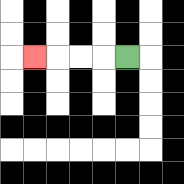{'start': '[5, 2]', 'end': '[1, 2]', 'path_directions': 'L,L,L,L', 'path_coordinates': '[[5, 2], [4, 2], [3, 2], [2, 2], [1, 2]]'}